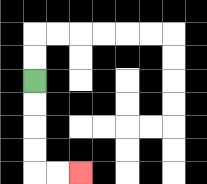{'start': '[1, 3]', 'end': '[3, 7]', 'path_directions': 'D,D,D,D,R,R', 'path_coordinates': '[[1, 3], [1, 4], [1, 5], [1, 6], [1, 7], [2, 7], [3, 7]]'}